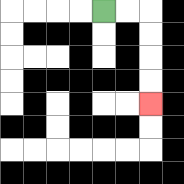{'start': '[4, 0]', 'end': '[6, 4]', 'path_directions': 'R,R,D,D,D,D', 'path_coordinates': '[[4, 0], [5, 0], [6, 0], [6, 1], [6, 2], [6, 3], [6, 4]]'}